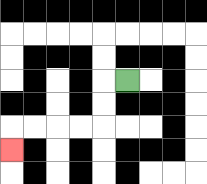{'start': '[5, 3]', 'end': '[0, 6]', 'path_directions': 'L,D,D,L,L,L,L,D', 'path_coordinates': '[[5, 3], [4, 3], [4, 4], [4, 5], [3, 5], [2, 5], [1, 5], [0, 5], [0, 6]]'}